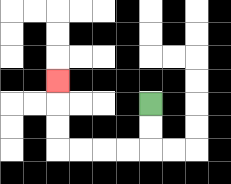{'start': '[6, 4]', 'end': '[2, 3]', 'path_directions': 'D,D,L,L,L,L,U,U,U', 'path_coordinates': '[[6, 4], [6, 5], [6, 6], [5, 6], [4, 6], [3, 6], [2, 6], [2, 5], [2, 4], [2, 3]]'}